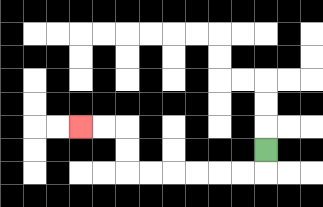{'start': '[11, 6]', 'end': '[3, 5]', 'path_directions': 'D,L,L,L,L,L,L,U,U,L,L', 'path_coordinates': '[[11, 6], [11, 7], [10, 7], [9, 7], [8, 7], [7, 7], [6, 7], [5, 7], [5, 6], [5, 5], [4, 5], [3, 5]]'}